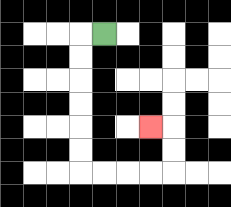{'start': '[4, 1]', 'end': '[6, 5]', 'path_directions': 'L,D,D,D,D,D,D,R,R,R,R,U,U,L', 'path_coordinates': '[[4, 1], [3, 1], [3, 2], [3, 3], [3, 4], [3, 5], [3, 6], [3, 7], [4, 7], [5, 7], [6, 7], [7, 7], [7, 6], [7, 5], [6, 5]]'}